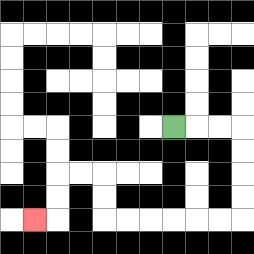{'start': '[7, 5]', 'end': '[1, 9]', 'path_directions': 'R,R,R,D,D,D,D,L,L,L,L,L,L,U,U,L,L,D,D,L', 'path_coordinates': '[[7, 5], [8, 5], [9, 5], [10, 5], [10, 6], [10, 7], [10, 8], [10, 9], [9, 9], [8, 9], [7, 9], [6, 9], [5, 9], [4, 9], [4, 8], [4, 7], [3, 7], [2, 7], [2, 8], [2, 9], [1, 9]]'}